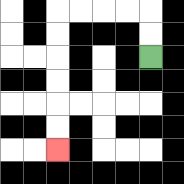{'start': '[6, 2]', 'end': '[2, 6]', 'path_directions': 'U,U,L,L,L,L,D,D,D,D,D,D', 'path_coordinates': '[[6, 2], [6, 1], [6, 0], [5, 0], [4, 0], [3, 0], [2, 0], [2, 1], [2, 2], [2, 3], [2, 4], [2, 5], [2, 6]]'}